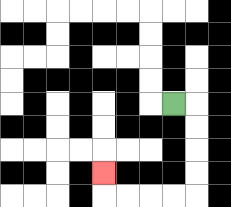{'start': '[7, 4]', 'end': '[4, 7]', 'path_directions': 'R,D,D,D,D,L,L,L,L,U', 'path_coordinates': '[[7, 4], [8, 4], [8, 5], [8, 6], [8, 7], [8, 8], [7, 8], [6, 8], [5, 8], [4, 8], [4, 7]]'}